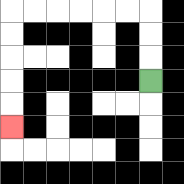{'start': '[6, 3]', 'end': '[0, 5]', 'path_directions': 'U,U,U,L,L,L,L,L,L,D,D,D,D,D', 'path_coordinates': '[[6, 3], [6, 2], [6, 1], [6, 0], [5, 0], [4, 0], [3, 0], [2, 0], [1, 0], [0, 0], [0, 1], [0, 2], [0, 3], [0, 4], [0, 5]]'}